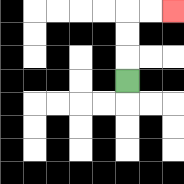{'start': '[5, 3]', 'end': '[7, 0]', 'path_directions': 'U,U,U,R,R', 'path_coordinates': '[[5, 3], [5, 2], [5, 1], [5, 0], [6, 0], [7, 0]]'}